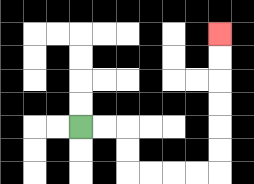{'start': '[3, 5]', 'end': '[9, 1]', 'path_directions': 'R,R,D,D,R,R,R,R,U,U,U,U,U,U', 'path_coordinates': '[[3, 5], [4, 5], [5, 5], [5, 6], [5, 7], [6, 7], [7, 7], [8, 7], [9, 7], [9, 6], [9, 5], [9, 4], [9, 3], [9, 2], [9, 1]]'}